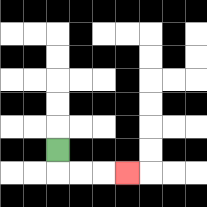{'start': '[2, 6]', 'end': '[5, 7]', 'path_directions': 'D,R,R,R', 'path_coordinates': '[[2, 6], [2, 7], [3, 7], [4, 7], [5, 7]]'}